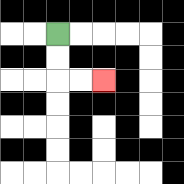{'start': '[2, 1]', 'end': '[4, 3]', 'path_directions': 'D,D,R,R', 'path_coordinates': '[[2, 1], [2, 2], [2, 3], [3, 3], [4, 3]]'}